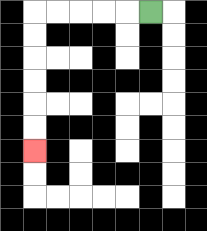{'start': '[6, 0]', 'end': '[1, 6]', 'path_directions': 'L,L,L,L,L,D,D,D,D,D,D', 'path_coordinates': '[[6, 0], [5, 0], [4, 0], [3, 0], [2, 0], [1, 0], [1, 1], [1, 2], [1, 3], [1, 4], [1, 5], [1, 6]]'}